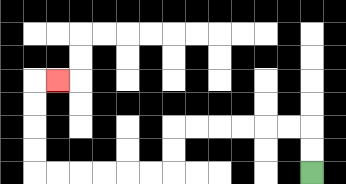{'start': '[13, 7]', 'end': '[2, 3]', 'path_directions': 'U,U,L,L,L,L,L,L,D,D,L,L,L,L,L,L,U,U,U,U,R', 'path_coordinates': '[[13, 7], [13, 6], [13, 5], [12, 5], [11, 5], [10, 5], [9, 5], [8, 5], [7, 5], [7, 6], [7, 7], [6, 7], [5, 7], [4, 7], [3, 7], [2, 7], [1, 7], [1, 6], [1, 5], [1, 4], [1, 3], [2, 3]]'}